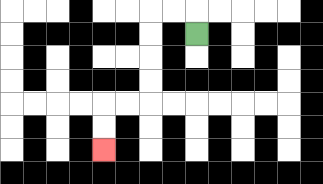{'start': '[8, 1]', 'end': '[4, 6]', 'path_directions': 'U,L,L,D,D,D,D,L,L,D,D', 'path_coordinates': '[[8, 1], [8, 0], [7, 0], [6, 0], [6, 1], [6, 2], [6, 3], [6, 4], [5, 4], [4, 4], [4, 5], [4, 6]]'}